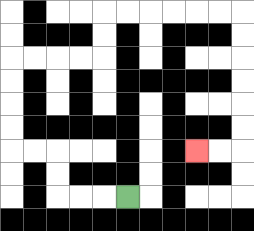{'start': '[5, 8]', 'end': '[8, 6]', 'path_directions': 'L,L,L,U,U,L,L,U,U,U,U,R,R,R,R,U,U,R,R,R,R,R,R,D,D,D,D,D,D,L,L', 'path_coordinates': '[[5, 8], [4, 8], [3, 8], [2, 8], [2, 7], [2, 6], [1, 6], [0, 6], [0, 5], [0, 4], [0, 3], [0, 2], [1, 2], [2, 2], [3, 2], [4, 2], [4, 1], [4, 0], [5, 0], [6, 0], [7, 0], [8, 0], [9, 0], [10, 0], [10, 1], [10, 2], [10, 3], [10, 4], [10, 5], [10, 6], [9, 6], [8, 6]]'}